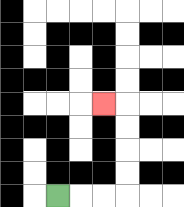{'start': '[2, 8]', 'end': '[4, 4]', 'path_directions': 'R,R,R,U,U,U,U,L', 'path_coordinates': '[[2, 8], [3, 8], [4, 8], [5, 8], [5, 7], [5, 6], [5, 5], [5, 4], [4, 4]]'}